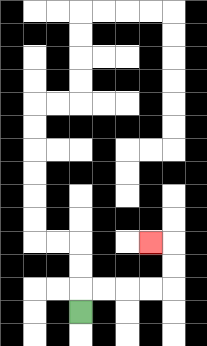{'start': '[3, 13]', 'end': '[6, 10]', 'path_directions': 'U,R,R,R,R,U,U,L', 'path_coordinates': '[[3, 13], [3, 12], [4, 12], [5, 12], [6, 12], [7, 12], [7, 11], [7, 10], [6, 10]]'}